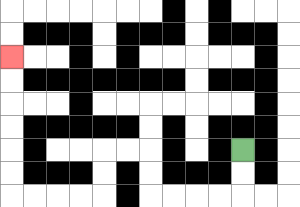{'start': '[10, 6]', 'end': '[0, 2]', 'path_directions': 'D,D,L,L,L,L,U,U,L,L,D,D,L,L,L,L,U,U,U,U,U,U', 'path_coordinates': '[[10, 6], [10, 7], [10, 8], [9, 8], [8, 8], [7, 8], [6, 8], [6, 7], [6, 6], [5, 6], [4, 6], [4, 7], [4, 8], [3, 8], [2, 8], [1, 8], [0, 8], [0, 7], [0, 6], [0, 5], [0, 4], [0, 3], [0, 2]]'}